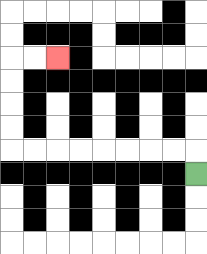{'start': '[8, 7]', 'end': '[2, 2]', 'path_directions': 'U,L,L,L,L,L,L,L,L,U,U,U,U,R,R', 'path_coordinates': '[[8, 7], [8, 6], [7, 6], [6, 6], [5, 6], [4, 6], [3, 6], [2, 6], [1, 6], [0, 6], [0, 5], [0, 4], [0, 3], [0, 2], [1, 2], [2, 2]]'}